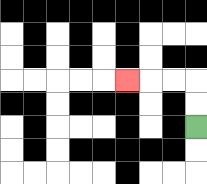{'start': '[8, 5]', 'end': '[5, 3]', 'path_directions': 'U,U,L,L,L', 'path_coordinates': '[[8, 5], [8, 4], [8, 3], [7, 3], [6, 3], [5, 3]]'}